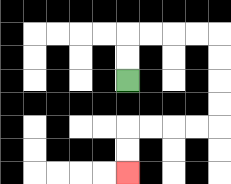{'start': '[5, 3]', 'end': '[5, 7]', 'path_directions': 'U,U,R,R,R,R,D,D,D,D,L,L,L,L,D,D', 'path_coordinates': '[[5, 3], [5, 2], [5, 1], [6, 1], [7, 1], [8, 1], [9, 1], [9, 2], [9, 3], [9, 4], [9, 5], [8, 5], [7, 5], [6, 5], [5, 5], [5, 6], [5, 7]]'}